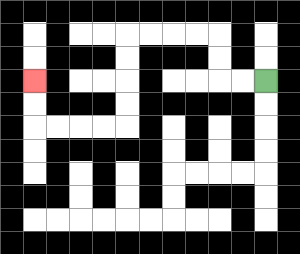{'start': '[11, 3]', 'end': '[1, 3]', 'path_directions': 'L,L,U,U,L,L,L,L,D,D,D,D,L,L,L,L,U,U', 'path_coordinates': '[[11, 3], [10, 3], [9, 3], [9, 2], [9, 1], [8, 1], [7, 1], [6, 1], [5, 1], [5, 2], [5, 3], [5, 4], [5, 5], [4, 5], [3, 5], [2, 5], [1, 5], [1, 4], [1, 3]]'}